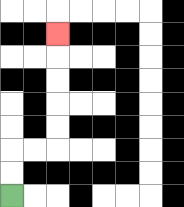{'start': '[0, 8]', 'end': '[2, 1]', 'path_directions': 'U,U,R,R,U,U,U,U,U', 'path_coordinates': '[[0, 8], [0, 7], [0, 6], [1, 6], [2, 6], [2, 5], [2, 4], [2, 3], [2, 2], [2, 1]]'}